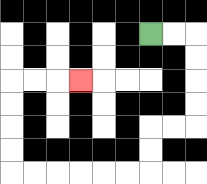{'start': '[6, 1]', 'end': '[3, 3]', 'path_directions': 'R,R,D,D,D,D,L,L,D,D,L,L,L,L,L,L,U,U,U,U,R,R,R', 'path_coordinates': '[[6, 1], [7, 1], [8, 1], [8, 2], [8, 3], [8, 4], [8, 5], [7, 5], [6, 5], [6, 6], [6, 7], [5, 7], [4, 7], [3, 7], [2, 7], [1, 7], [0, 7], [0, 6], [0, 5], [0, 4], [0, 3], [1, 3], [2, 3], [3, 3]]'}